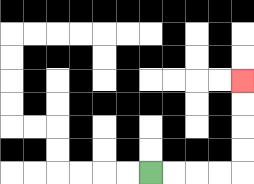{'start': '[6, 7]', 'end': '[10, 3]', 'path_directions': 'R,R,R,R,U,U,U,U', 'path_coordinates': '[[6, 7], [7, 7], [8, 7], [9, 7], [10, 7], [10, 6], [10, 5], [10, 4], [10, 3]]'}